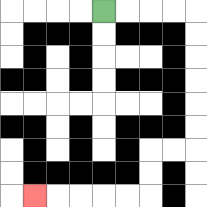{'start': '[4, 0]', 'end': '[1, 8]', 'path_directions': 'R,R,R,R,D,D,D,D,D,D,L,L,D,D,L,L,L,L,L', 'path_coordinates': '[[4, 0], [5, 0], [6, 0], [7, 0], [8, 0], [8, 1], [8, 2], [8, 3], [8, 4], [8, 5], [8, 6], [7, 6], [6, 6], [6, 7], [6, 8], [5, 8], [4, 8], [3, 8], [2, 8], [1, 8]]'}